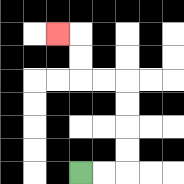{'start': '[3, 7]', 'end': '[2, 1]', 'path_directions': 'R,R,U,U,U,U,L,L,U,U,L', 'path_coordinates': '[[3, 7], [4, 7], [5, 7], [5, 6], [5, 5], [5, 4], [5, 3], [4, 3], [3, 3], [3, 2], [3, 1], [2, 1]]'}